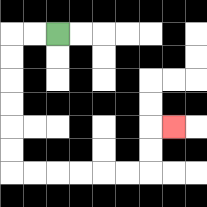{'start': '[2, 1]', 'end': '[7, 5]', 'path_directions': 'L,L,D,D,D,D,D,D,R,R,R,R,R,R,U,U,R', 'path_coordinates': '[[2, 1], [1, 1], [0, 1], [0, 2], [0, 3], [0, 4], [0, 5], [0, 6], [0, 7], [1, 7], [2, 7], [3, 7], [4, 7], [5, 7], [6, 7], [6, 6], [6, 5], [7, 5]]'}